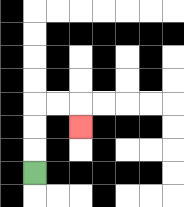{'start': '[1, 7]', 'end': '[3, 5]', 'path_directions': 'U,U,U,R,R,D', 'path_coordinates': '[[1, 7], [1, 6], [1, 5], [1, 4], [2, 4], [3, 4], [3, 5]]'}